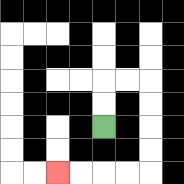{'start': '[4, 5]', 'end': '[2, 7]', 'path_directions': 'U,U,R,R,D,D,D,D,L,L,L,L', 'path_coordinates': '[[4, 5], [4, 4], [4, 3], [5, 3], [6, 3], [6, 4], [6, 5], [6, 6], [6, 7], [5, 7], [4, 7], [3, 7], [2, 7]]'}